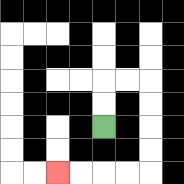{'start': '[4, 5]', 'end': '[2, 7]', 'path_directions': 'U,U,R,R,D,D,D,D,L,L,L,L', 'path_coordinates': '[[4, 5], [4, 4], [4, 3], [5, 3], [6, 3], [6, 4], [6, 5], [6, 6], [6, 7], [5, 7], [4, 7], [3, 7], [2, 7]]'}